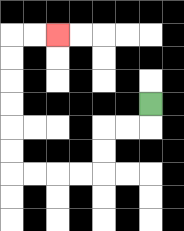{'start': '[6, 4]', 'end': '[2, 1]', 'path_directions': 'D,L,L,D,D,L,L,L,L,U,U,U,U,U,U,R,R', 'path_coordinates': '[[6, 4], [6, 5], [5, 5], [4, 5], [4, 6], [4, 7], [3, 7], [2, 7], [1, 7], [0, 7], [0, 6], [0, 5], [0, 4], [0, 3], [0, 2], [0, 1], [1, 1], [2, 1]]'}